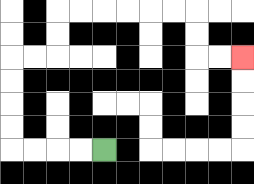{'start': '[4, 6]', 'end': '[10, 2]', 'path_directions': 'L,L,L,L,U,U,U,U,R,R,U,U,R,R,R,R,R,R,D,D,R,R', 'path_coordinates': '[[4, 6], [3, 6], [2, 6], [1, 6], [0, 6], [0, 5], [0, 4], [0, 3], [0, 2], [1, 2], [2, 2], [2, 1], [2, 0], [3, 0], [4, 0], [5, 0], [6, 0], [7, 0], [8, 0], [8, 1], [8, 2], [9, 2], [10, 2]]'}